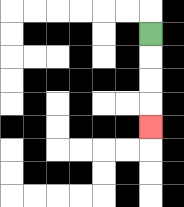{'start': '[6, 1]', 'end': '[6, 5]', 'path_directions': 'D,D,D,D', 'path_coordinates': '[[6, 1], [6, 2], [6, 3], [6, 4], [6, 5]]'}